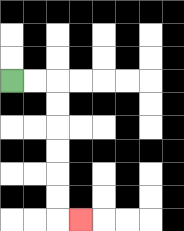{'start': '[0, 3]', 'end': '[3, 9]', 'path_directions': 'R,R,D,D,D,D,D,D,R', 'path_coordinates': '[[0, 3], [1, 3], [2, 3], [2, 4], [2, 5], [2, 6], [2, 7], [2, 8], [2, 9], [3, 9]]'}